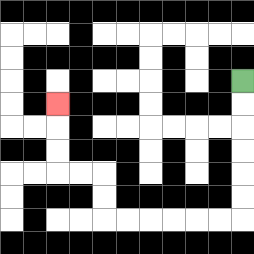{'start': '[10, 3]', 'end': '[2, 4]', 'path_directions': 'D,D,D,D,D,D,L,L,L,L,L,L,U,U,L,L,U,U,U', 'path_coordinates': '[[10, 3], [10, 4], [10, 5], [10, 6], [10, 7], [10, 8], [10, 9], [9, 9], [8, 9], [7, 9], [6, 9], [5, 9], [4, 9], [4, 8], [4, 7], [3, 7], [2, 7], [2, 6], [2, 5], [2, 4]]'}